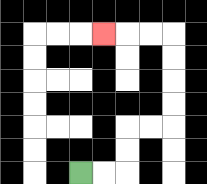{'start': '[3, 7]', 'end': '[4, 1]', 'path_directions': 'R,R,U,U,R,R,U,U,U,U,L,L,L', 'path_coordinates': '[[3, 7], [4, 7], [5, 7], [5, 6], [5, 5], [6, 5], [7, 5], [7, 4], [7, 3], [7, 2], [7, 1], [6, 1], [5, 1], [4, 1]]'}